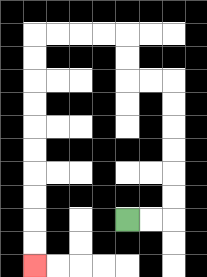{'start': '[5, 9]', 'end': '[1, 11]', 'path_directions': 'R,R,U,U,U,U,U,U,L,L,U,U,L,L,L,L,D,D,D,D,D,D,D,D,D,D', 'path_coordinates': '[[5, 9], [6, 9], [7, 9], [7, 8], [7, 7], [7, 6], [7, 5], [7, 4], [7, 3], [6, 3], [5, 3], [5, 2], [5, 1], [4, 1], [3, 1], [2, 1], [1, 1], [1, 2], [1, 3], [1, 4], [1, 5], [1, 6], [1, 7], [1, 8], [1, 9], [1, 10], [1, 11]]'}